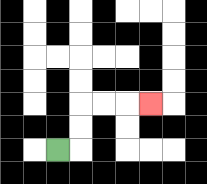{'start': '[2, 6]', 'end': '[6, 4]', 'path_directions': 'R,U,U,R,R,R', 'path_coordinates': '[[2, 6], [3, 6], [3, 5], [3, 4], [4, 4], [5, 4], [6, 4]]'}